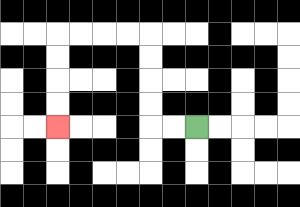{'start': '[8, 5]', 'end': '[2, 5]', 'path_directions': 'L,L,U,U,U,U,L,L,L,L,D,D,D,D', 'path_coordinates': '[[8, 5], [7, 5], [6, 5], [6, 4], [6, 3], [6, 2], [6, 1], [5, 1], [4, 1], [3, 1], [2, 1], [2, 2], [2, 3], [2, 4], [2, 5]]'}